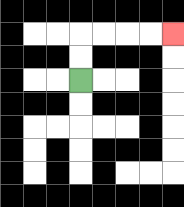{'start': '[3, 3]', 'end': '[7, 1]', 'path_directions': 'U,U,R,R,R,R', 'path_coordinates': '[[3, 3], [3, 2], [3, 1], [4, 1], [5, 1], [6, 1], [7, 1]]'}